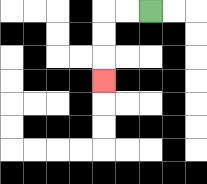{'start': '[6, 0]', 'end': '[4, 3]', 'path_directions': 'L,L,D,D,D', 'path_coordinates': '[[6, 0], [5, 0], [4, 0], [4, 1], [4, 2], [4, 3]]'}